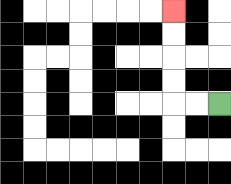{'start': '[9, 4]', 'end': '[7, 0]', 'path_directions': 'L,L,U,U,U,U', 'path_coordinates': '[[9, 4], [8, 4], [7, 4], [7, 3], [7, 2], [7, 1], [7, 0]]'}